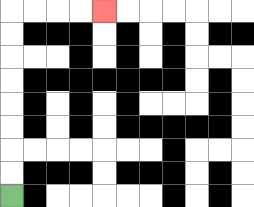{'start': '[0, 8]', 'end': '[4, 0]', 'path_directions': 'U,U,U,U,U,U,U,U,R,R,R,R', 'path_coordinates': '[[0, 8], [0, 7], [0, 6], [0, 5], [0, 4], [0, 3], [0, 2], [0, 1], [0, 0], [1, 0], [2, 0], [3, 0], [4, 0]]'}